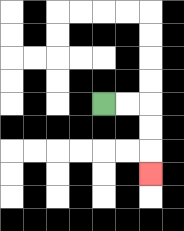{'start': '[4, 4]', 'end': '[6, 7]', 'path_directions': 'R,R,D,D,D', 'path_coordinates': '[[4, 4], [5, 4], [6, 4], [6, 5], [6, 6], [6, 7]]'}